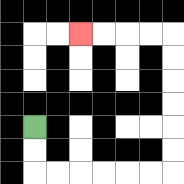{'start': '[1, 5]', 'end': '[3, 1]', 'path_directions': 'D,D,R,R,R,R,R,R,U,U,U,U,U,U,L,L,L,L', 'path_coordinates': '[[1, 5], [1, 6], [1, 7], [2, 7], [3, 7], [4, 7], [5, 7], [6, 7], [7, 7], [7, 6], [7, 5], [7, 4], [7, 3], [7, 2], [7, 1], [6, 1], [5, 1], [4, 1], [3, 1]]'}